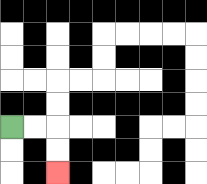{'start': '[0, 5]', 'end': '[2, 7]', 'path_directions': 'R,R,D,D', 'path_coordinates': '[[0, 5], [1, 5], [2, 5], [2, 6], [2, 7]]'}